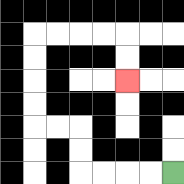{'start': '[7, 7]', 'end': '[5, 3]', 'path_directions': 'L,L,L,L,U,U,L,L,U,U,U,U,R,R,R,R,D,D', 'path_coordinates': '[[7, 7], [6, 7], [5, 7], [4, 7], [3, 7], [3, 6], [3, 5], [2, 5], [1, 5], [1, 4], [1, 3], [1, 2], [1, 1], [2, 1], [3, 1], [4, 1], [5, 1], [5, 2], [5, 3]]'}